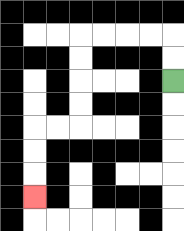{'start': '[7, 3]', 'end': '[1, 8]', 'path_directions': 'U,U,L,L,L,L,D,D,D,D,L,L,D,D,D', 'path_coordinates': '[[7, 3], [7, 2], [7, 1], [6, 1], [5, 1], [4, 1], [3, 1], [3, 2], [3, 3], [3, 4], [3, 5], [2, 5], [1, 5], [1, 6], [1, 7], [1, 8]]'}